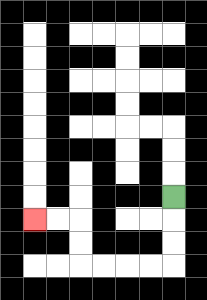{'start': '[7, 8]', 'end': '[1, 9]', 'path_directions': 'D,D,D,L,L,L,L,U,U,L,L', 'path_coordinates': '[[7, 8], [7, 9], [7, 10], [7, 11], [6, 11], [5, 11], [4, 11], [3, 11], [3, 10], [3, 9], [2, 9], [1, 9]]'}